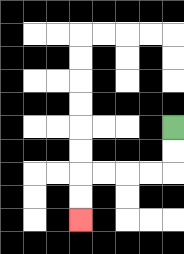{'start': '[7, 5]', 'end': '[3, 9]', 'path_directions': 'D,D,L,L,L,L,D,D', 'path_coordinates': '[[7, 5], [7, 6], [7, 7], [6, 7], [5, 7], [4, 7], [3, 7], [3, 8], [3, 9]]'}